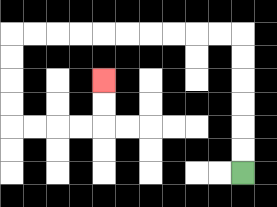{'start': '[10, 7]', 'end': '[4, 3]', 'path_directions': 'U,U,U,U,U,U,L,L,L,L,L,L,L,L,L,L,D,D,D,D,R,R,R,R,U,U', 'path_coordinates': '[[10, 7], [10, 6], [10, 5], [10, 4], [10, 3], [10, 2], [10, 1], [9, 1], [8, 1], [7, 1], [6, 1], [5, 1], [4, 1], [3, 1], [2, 1], [1, 1], [0, 1], [0, 2], [0, 3], [0, 4], [0, 5], [1, 5], [2, 5], [3, 5], [4, 5], [4, 4], [4, 3]]'}